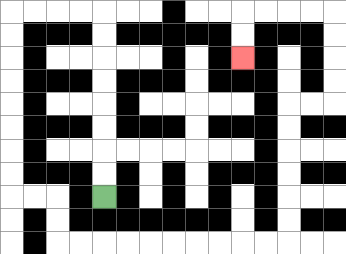{'start': '[4, 8]', 'end': '[10, 2]', 'path_directions': 'U,U,U,U,U,U,U,U,L,L,L,L,D,D,D,D,D,D,D,D,R,R,D,D,R,R,R,R,R,R,R,R,R,R,U,U,U,U,U,U,R,R,U,U,U,U,L,L,L,L,D,D', 'path_coordinates': '[[4, 8], [4, 7], [4, 6], [4, 5], [4, 4], [4, 3], [4, 2], [4, 1], [4, 0], [3, 0], [2, 0], [1, 0], [0, 0], [0, 1], [0, 2], [0, 3], [0, 4], [0, 5], [0, 6], [0, 7], [0, 8], [1, 8], [2, 8], [2, 9], [2, 10], [3, 10], [4, 10], [5, 10], [6, 10], [7, 10], [8, 10], [9, 10], [10, 10], [11, 10], [12, 10], [12, 9], [12, 8], [12, 7], [12, 6], [12, 5], [12, 4], [13, 4], [14, 4], [14, 3], [14, 2], [14, 1], [14, 0], [13, 0], [12, 0], [11, 0], [10, 0], [10, 1], [10, 2]]'}